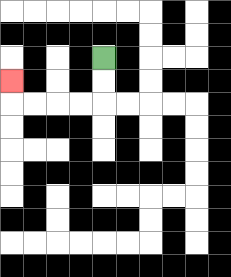{'start': '[4, 2]', 'end': '[0, 3]', 'path_directions': 'D,D,L,L,L,L,U', 'path_coordinates': '[[4, 2], [4, 3], [4, 4], [3, 4], [2, 4], [1, 4], [0, 4], [0, 3]]'}